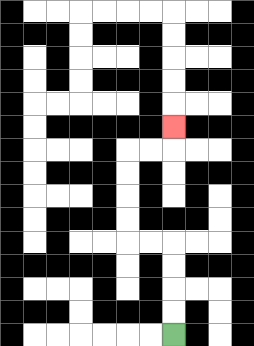{'start': '[7, 14]', 'end': '[7, 5]', 'path_directions': 'U,U,U,U,L,L,U,U,U,U,R,R,U', 'path_coordinates': '[[7, 14], [7, 13], [7, 12], [7, 11], [7, 10], [6, 10], [5, 10], [5, 9], [5, 8], [5, 7], [5, 6], [6, 6], [7, 6], [7, 5]]'}